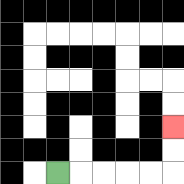{'start': '[2, 7]', 'end': '[7, 5]', 'path_directions': 'R,R,R,R,R,U,U', 'path_coordinates': '[[2, 7], [3, 7], [4, 7], [5, 7], [6, 7], [7, 7], [7, 6], [7, 5]]'}